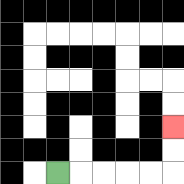{'start': '[2, 7]', 'end': '[7, 5]', 'path_directions': 'R,R,R,R,R,U,U', 'path_coordinates': '[[2, 7], [3, 7], [4, 7], [5, 7], [6, 7], [7, 7], [7, 6], [7, 5]]'}